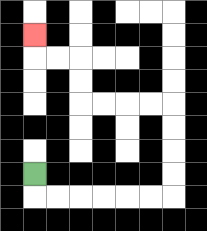{'start': '[1, 7]', 'end': '[1, 1]', 'path_directions': 'D,R,R,R,R,R,R,U,U,U,U,L,L,L,L,U,U,L,L,U', 'path_coordinates': '[[1, 7], [1, 8], [2, 8], [3, 8], [4, 8], [5, 8], [6, 8], [7, 8], [7, 7], [7, 6], [7, 5], [7, 4], [6, 4], [5, 4], [4, 4], [3, 4], [3, 3], [3, 2], [2, 2], [1, 2], [1, 1]]'}